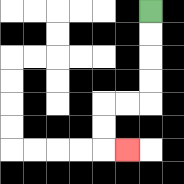{'start': '[6, 0]', 'end': '[5, 6]', 'path_directions': 'D,D,D,D,L,L,D,D,R', 'path_coordinates': '[[6, 0], [6, 1], [6, 2], [6, 3], [6, 4], [5, 4], [4, 4], [4, 5], [4, 6], [5, 6]]'}